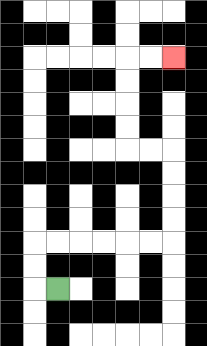{'start': '[2, 12]', 'end': '[7, 2]', 'path_directions': 'L,U,U,R,R,R,R,R,R,U,U,U,U,L,L,U,U,U,U,R,R', 'path_coordinates': '[[2, 12], [1, 12], [1, 11], [1, 10], [2, 10], [3, 10], [4, 10], [5, 10], [6, 10], [7, 10], [7, 9], [7, 8], [7, 7], [7, 6], [6, 6], [5, 6], [5, 5], [5, 4], [5, 3], [5, 2], [6, 2], [7, 2]]'}